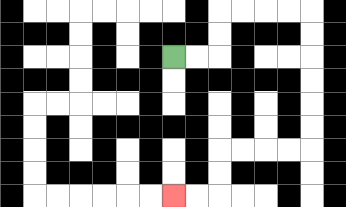{'start': '[7, 2]', 'end': '[7, 8]', 'path_directions': 'R,R,U,U,R,R,R,R,D,D,D,D,D,D,L,L,L,L,D,D,L,L', 'path_coordinates': '[[7, 2], [8, 2], [9, 2], [9, 1], [9, 0], [10, 0], [11, 0], [12, 0], [13, 0], [13, 1], [13, 2], [13, 3], [13, 4], [13, 5], [13, 6], [12, 6], [11, 6], [10, 6], [9, 6], [9, 7], [9, 8], [8, 8], [7, 8]]'}